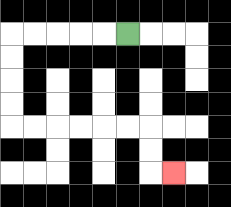{'start': '[5, 1]', 'end': '[7, 7]', 'path_directions': 'L,L,L,L,L,D,D,D,D,R,R,R,R,R,R,D,D,R', 'path_coordinates': '[[5, 1], [4, 1], [3, 1], [2, 1], [1, 1], [0, 1], [0, 2], [0, 3], [0, 4], [0, 5], [1, 5], [2, 5], [3, 5], [4, 5], [5, 5], [6, 5], [6, 6], [6, 7], [7, 7]]'}